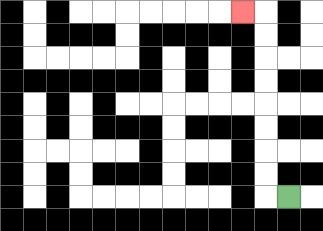{'start': '[12, 8]', 'end': '[10, 0]', 'path_directions': 'L,U,U,U,U,U,U,U,U,L', 'path_coordinates': '[[12, 8], [11, 8], [11, 7], [11, 6], [11, 5], [11, 4], [11, 3], [11, 2], [11, 1], [11, 0], [10, 0]]'}